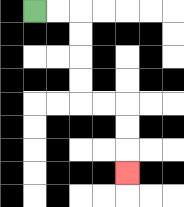{'start': '[1, 0]', 'end': '[5, 7]', 'path_directions': 'R,R,D,D,D,D,R,R,D,D,D', 'path_coordinates': '[[1, 0], [2, 0], [3, 0], [3, 1], [3, 2], [3, 3], [3, 4], [4, 4], [5, 4], [5, 5], [5, 6], [5, 7]]'}